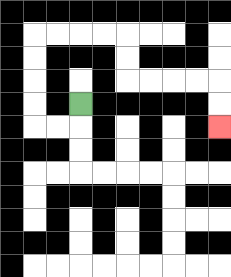{'start': '[3, 4]', 'end': '[9, 5]', 'path_directions': 'D,L,L,U,U,U,U,R,R,R,R,D,D,R,R,R,R,D,D', 'path_coordinates': '[[3, 4], [3, 5], [2, 5], [1, 5], [1, 4], [1, 3], [1, 2], [1, 1], [2, 1], [3, 1], [4, 1], [5, 1], [5, 2], [5, 3], [6, 3], [7, 3], [8, 3], [9, 3], [9, 4], [9, 5]]'}